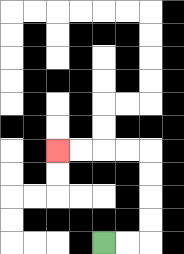{'start': '[4, 10]', 'end': '[2, 6]', 'path_directions': 'R,R,U,U,U,U,L,L,L,L', 'path_coordinates': '[[4, 10], [5, 10], [6, 10], [6, 9], [6, 8], [6, 7], [6, 6], [5, 6], [4, 6], [3, 6], [2, 6]]'}